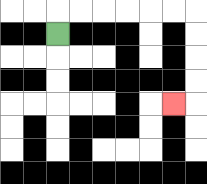{'start': '[2, 1]', 'end': '[7, 4]', 'path_directions': 'U,R,R,R,R,R,R,D,D,D,D,L', 'path_coordinates': '[[2, 1], [2, 0], [3, 0], [4, 0], [5, 0], [6, 0], [7, 0], [8, 0], [8, 1], [8, 2], [8, 3], [8, 4], [7, 4]]'}